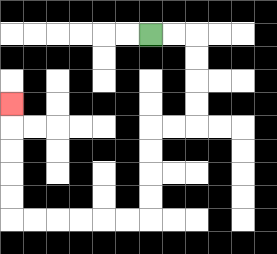{'start': '[6, 1]', 'end': '[0, 4]', 'path_directions': 'R,R,D,D,D,D,L,L,D,D,D,D,L,L,L,L,L,L,U,U,U,U,U', 'path_coordinates': '[[6, 1], [7, 1], [8, 1], [8, 2], [8, 3], [8, 4], [8, 5], [7, 5], [6, 5], [6, 6], [6, 7], [6, 8], [6, 9], [5, 9], [4, 9], [3, 9], [2, 9], [1, 9], [0, 9], [0, 8], [0, 7], [0, 6], [0, 5], [0, 4]]'}